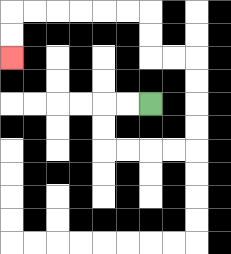{'start': '[6, 4]', 'end': '[0, 2]', 'path_directions': 'L,L,D,D,R,R,R,R,U,U,U,U,L,L,U,U,L,L,L,L,L,L,D,D', 'path_coordinates': '[[6, 4], [5, 4], [4, 4], [4, 5], [4, 6], [5, 6], [6, 6], [7, 6], [8, 6], [8, 5], [8, 4], [8, 3], [8, 2], [7, 2], [6, 2], [6, 1], [6, 0], [5, 0], [4, 0], [3, 0], [2, 0], [1, 0], [0, 0], [0, 1], [0, 2]]'}